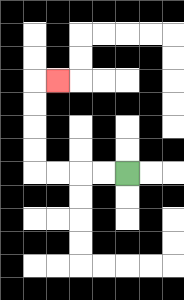{'start': '[5, 7]', 'end': '[2, 3]', 'path_directions': 'L,L,L,L,U,U,U,U,R', 'path_coordinates': '[[5, 7], [4, 7], [3, 7], [2, 7], [1, 7], [1, 6], [1, 5], [1, 4], [1, 3], [2, 3]]'}